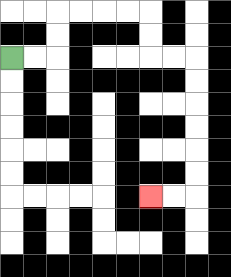{'start': '[0, 2]', 'end': '[6, 8]', 'path_directions': 'R,R,U,U,R,R,R,R,D,D,R,R,D,D,D,D,D,D,L,L', 'path_coordinates': '[[0, 2], [1, 2], [2, 2], [2, 1], [2, 0], [3, 0], [4, 0], [5, 0], [6, 0], [6, 1], [6, 2], [7, 2], [8, 2], [8, 3], [8, 4], [8, 5], [8, 6], [8, 7], [8, 8], [7, 8], [6, 8]]'}